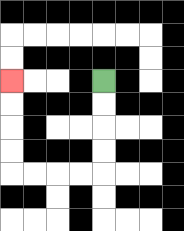{'start': '[4, 3]', 'end': '[0, 3]', 'path_directions': 'D,D,D,D,L,L,L,L,U,U,U,U', 'path_coordinates': '[[4, 3], [4, 4], [4, 5], [4, 6], [4, 7], [3, 7], [2, 7], [1, 7], [0, 7], [0, 6], [0, 5], [0, 4], [0, 3]]'}